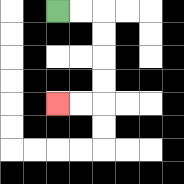{'start': '[2, 0]', 'end': '[2, 4]', 'path_directions': 'R,R,D,D,D,D,L,L', 'path_coordinates': '[[2, 0], [3, 0], [4, 0], [4, 1], [4, 2], [4, 3], [4, 4], [3, 4], [2, 4]]'}